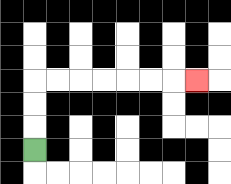{'start': '[1, 6]', 'end': '[8, 3]', 'path_directions': 'U,U,U,R,R,R,R,R,R,R', 'path_coordinates': '[[1, 6], [1, 5], [1, 4], [1, 3], [2, 3], [3, 3], [4, 3], [5, 3], [6, 3], [7, 3], [8, 3]]'}